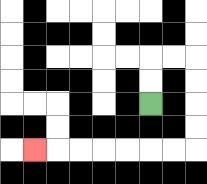{'start': '[6, 4]', 'end': '[1, 6]', 'path_directions': 'U,U,R,R,D,D,D,D,L,L,L,L,L,L,L', 'path_coordinates': '[[6, 4], [6, 3], [6, 2], [7, 2], [8, 2], [8, 3], [8, 4], [8, 5], [8, 6], [7, 6], [6, 6], [5, 6], [4, 6], [3, 6], [2, 6], [1, 6]]'}